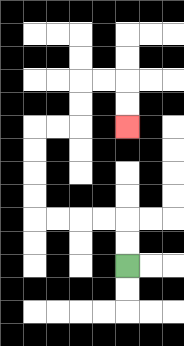{'start': '[5, 11]', 'end': '[5, 5]', 'path_directions': 'U,U,L,L,L,L,U,U,U,U,R,R,U,U,R,R,D,D', 'path_coordinates': '[[5, 11], [5, 10], [5, 9], [4, 9], [3, 9], [2, 9], [1, 9], [1, 8], [1, 7], [1, 6], [1, 5], [2, 5], [3, 5], [3, 4], [3, 3], [4, 3], [5, 3], [5, 4], [5, 5]]'}